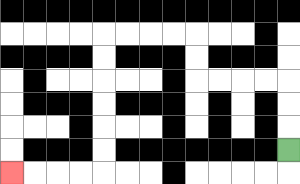{'start': '[12, 6]', 'end': '[0, 7]', 'path_directions': 'U,U,U,L,L,L,L,U,U,L,L,L,L,D,D,D,D,D,D,L,L,L,L', 'path_coordinates': '[[12, 6], [12, 5], [12, 4], [12, 3], [11, 3], [10, 3], [9, 3], [8, 3], [8, 2], [8, 1], [7, 1], [6, 1], [5, 1], [4, 1], [4, 2], [4, 3], [4, 4], [4, 5], [4, 6], [4, 7], [3, 7], [2, 7], [1, 7], [0, 7]]'}